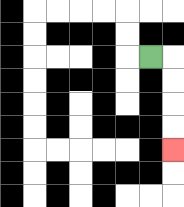{'start': '[6, 2]', 'end': '[7, 6]', 'path_directions': 'R,D,D,D,D', 'path_coordinates': '[[6, 2], [7, 2], [7, 3], [7, 4], [7, 5], [7, 6]]'}